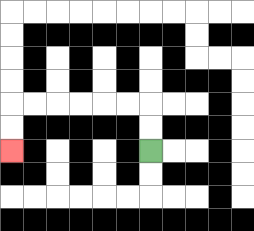{'start': '[6, 6]', 'end': '[0, 6]', 'path_directions': 'U,U,L,L,L,L,L,L,D,D', 'path_coordinates': '[[6, 6], [6, 5], [6, 4], [5, 4], [4, 4], [3, 4], [2, 4], [1, 4], [0, 4], [0, 5], [0, 6]]'}